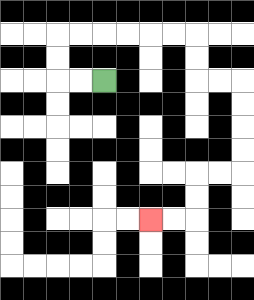{'start': '[4, 3]', 'end': '[6, 9]', 'path_directions': 'L,L,U,U,R,R,R,R,R,R,D,D,R,R,D,D,D,D,L,L,D,D,L,L', 'path_coordinates': '[[4, 3], [3, 3], [2, 3], [2, 2], [2, 1], [3, 1], [4, 1], [5, 1], [6, 1], [7, 1], [8, 1], [8, 2], [8, 3], [9, 3], [10, 3], [10, 4], [10, 5], [10, 6], [10, 7], [9, 7], [8, 7], [8, 8], [8, 9], [7, 9], [6, 9]]'}